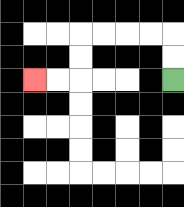{'start': '[7, 3]', 'end': '[1, 3]', 'path_directions': 'U,U,L,L,L,L,D,D,L,L', 'path_coordinates': '[[7, 3], [7, 2], [7, 1], [6, 1], [5, 1], [4, 1], [3, 1], [3, 2], [3, 3], [2, 3], [1, 3]]'}